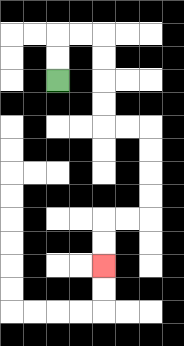{'start': '[2, 3]', 'end': '[4, 11]', 'path_directions': 'U,U,R,R,D,D,D,D,R,R,D,D,D,D,L,L,D,D', 'path_coordinates': '[[2, 3], [2, 2], [2, 1], [3, 1], [4, 1], [4, 2], [4, 3], [4, 4], [4, 5], [5, 5], [6, 5], [6, 6], [6, 7], [6, 8], [6, 9], [5, 9], [4, 9], [4, 10], [4, 11]]'}